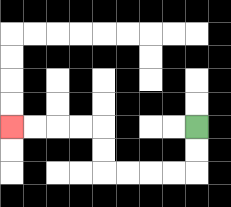{'start': '[8, 5]', 'end': '[0, 5]', 'path_directions': 'D,D,L,L,L,L,U,U,L,L,L,L', 'path_coordinates': '[[8, 5], [8, 6], [8, 7], [7, 7], [6, 7], [5, 7], [4, 7], [4, 6], [4, 5], [3, 5], [2, 5], [1, 5], [0, 5]]'}